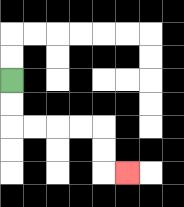{'start': '[0, 3]', 'end': '[5, 7]', 'path_directions': 'D,D,R,R,R,R,D,D,R', 'path_coordinates': '[[0, 3], [0, 4], [0, 5], [1, 5], [2, 5], [3, 5], [4, 5], [4, 6], [4, 7], [5, 7]]'}